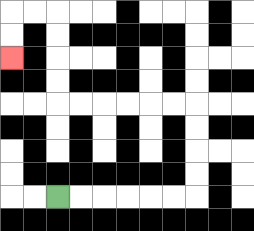{'start': '[2, 8]', 'end': '[0, 2]', 'path_directions': 'R,R,R,R,R,R,U,U,U,U,L,L,L,L,L,L,U,U,U,U,L,L,D,D', 'path_coordinates': '[[2, 8], [3, 8], [4, 8], [5, 8], [6, 8], [7, 8], [8, 8], [8, 7], [8, 6], [8, 5], [8, 4], [7, 4], [6, 4], [5, 4], [4, 4], [3, 4], [2, 4], [2, 3], [2, 2], [2, 1], [2, 0], [1, 0], [0, 0], [0, 1], [0, 2]]'}